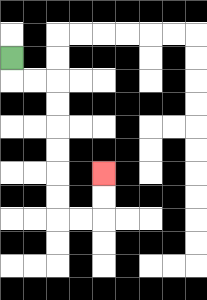{'start': '[0, 2]', 'end': '[4, 7]', 'path_directions': 'D,R,R,D,D,D,D,D,D,R,R,U,U', 'path_coordinates': '[[0, 2], [0, 3], [1, 3], [2, 3], [2, 4], [2, 5], [2, 6], [2, 7], [2, 8], [2, 9], [3, 9], [4, 9], [4, 8], [4, 7]]'}